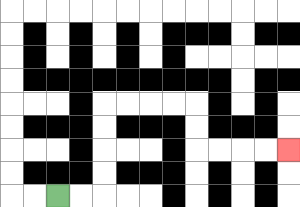{'start': '[2, 8]', 'end': '[12, 6]', 'path_directions': 'R,R,U,U,U,U,R,R,R,R,D,D,R,R,R,R', 'path_coordinates': '[[2, 8], [3, 8], [4, 8], [4, 7], [4, 6], [4, 5], [4, 4], [5, 4], [6, 4], [7, 4], [8, 4], [8, 5], [8, 6], [9, 6], [10, 6], [11, 6], [12, 6]]'}